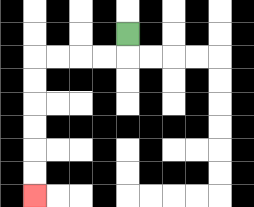{'start': '[5, 1]', 'end': '[1, 8]', 'path_directions': 'D,L,L,L,L,D,D,D,D,D,D', 'path_coordinates': '[[5, 1], [5, 2], [4, 2], [3, 2], [2, 2], [1, 2], [1, 3], [1, 4], [1, 5], [1, 6], [1, 7], [1, 8]]'}